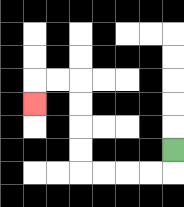{'start': '[7, 6]', 'end': '[1, 4]', 'path_directions': 'D,L,L,L,L,U,U,U,U,L,L,D', 'path_coordinates': '[[7, 6], [7, 7], [6, 7], [5, 7], [4, 7], [3, 7], [3, 6], [3, 5], [3, 4], [3, 3], [2, 3], [1, 3], [1, 4]]'}